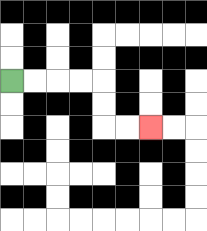{'start': '[0, 3]', 'end': '[6, 5]', 'path_directions': 'R,R,R,R,D,D,R,R', 'path_coordinates': '[[0, 3], [1, 3], [2, 3], [3, 3], [4, 3], [4, 4], [4, 5], [5, 5], [6, 5]]'}